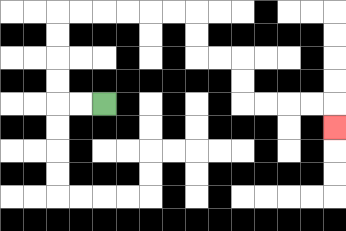{'start': '[4, 4]', 'end': '[14, 5]', 'path_directions': 'L,L,U,U,U,U,R,R,R,R,R,R,D,D,R,R,D,D,R,R,R,R,D', 'path_coordinates': '[[4, 4], [3, 4], [2, 4], [2, 3], [2, 2], [2, 1], [2, 0], [3, 0], [4, 0], [5, 0], [6, 0], [7, 0], [8, 0], [8, 1], [8, 2], [9, 2], [10, 2], [10, 3], [10, 4], [11, 4], [12, 4], [13, 4], [14, 4], [14, 5]]'}